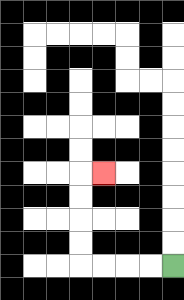{'start': '[7, 11]', 'end': '[4, 7]', 'path_directions': 'L,L,L,L,U,U,U,U,R', 'path_coordinates': '[[7, 11], [6, 11], [5, 11], [4, 11], [3, 11], [3, 10], [3, 9], [3, 8], [3, 7], [4, 7]]'}